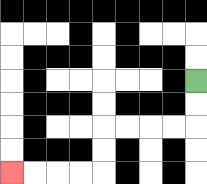{'start': '[8, 3]', 'end': '[0, 7]', 'path_directions': 'D,D,L,L,L,L,D,D,L,L,L,L', 'path_coordinates': '[[8, 3], [8, 4], [8, 5], [7, 5], [6, 5], [5, 5], [4, 5], [4, 6], [4, 7], [3, 7], [2, 7], [1, 7], [0, 7]]'}